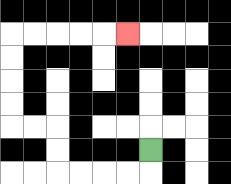{'start': '[6, 6]', 'end': '[5, 1]', 'path_directions': 'D,L,L,L,L,U,U,L,L,U,U,U,U,R,R,R,R,R', 'path_coordinates': '[[6, 6], [6, 7], [5, 7], [4, 7], [3, 7], [2, 7], [2, 6], [2, 5], [1, 5], [0, 5], [0, 4], [0, 3], [0, 2], [0, 1], [1, 1], [2, 1], [3, 1], [4, 1], [5, 1]]'}